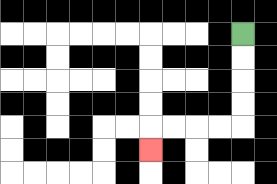{'start': '[10, 1]', 'end': '[6, 6]', 'path_directions': 'D,D,D,D,L,L,L,L,D', 'path_coordinates': '[[10, 1], [10, 2], [10, 3], [10, 4], [10, 5], [9, 5], [8, 5], [7, 5], [6, 5], [6, 6]]'}